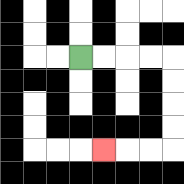{'start': '[3, 2]', 'end': '[4, 6]', 'path_directions': 'R,R,R,R,D,D,D,D,L,L,L', 'path_coordinates': '[[3, 2], [4, 2], [5, 2], [6, 2], [7, 2], [7, 3], [7, 4], [7, 5], [7, 6], [6, 6], [5, 6], [4, 6]]'}